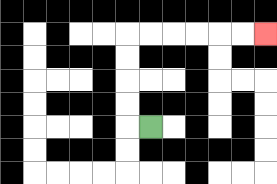{'start': '[6, 5]', 'end': '[11, 1]', 'path_directions': 'L,U,U,U,U,R,R,R,R,R,R', 'path_coordinates': '[[6, 5], [5, 5], [5, 4], [5, 3], [5, 2], [5, 1], [6, 1], [7, 1], [8, 1], [9, 1], [10, 1], [11, 1]]'}